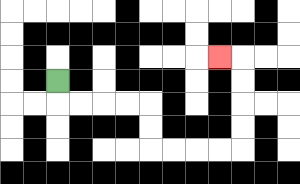{'start': '[2, 3]', 'end': '[9, 2]', 'path_directions': 'D,R,R,R,R,D,D,R,R,R,R,U,U,U,U,L', 'path_coordinates': '[[2, 3], [2, 4], [3, 4], [4, 4], [5, 4], [6, 4], [6, 5], [6, 6], [7, 6], [8, 6], [9, 6], [10, 6], [10, 5], [10, 4], [10, 3], [10, 2], [9, 2]]'}